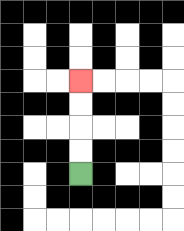{'start': '[3, 7]', 'end': '[3, 3]', 'path_directions': 'U,U,U,U', 'path_coordinates': '[[3, 7], [3, 6], [3, 5], [3, 4], [3, 3]]'}